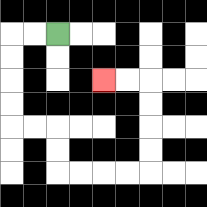{'start': '[2, 1]', 'end': '[4, 3]', 'path_directions': 'L,L,D,D,D,D,R,R,D,D,R,R,R,R,U,U,U,U,L,L', 'path_coordinates': '[[2, 1], [1, 1], [0, 1], [0, 2], [0, 3], [0, 4], [0, 5], [1, 5], [2, 5], [2, 6], [2, 7], [3, 7], [4, 7], [5, 7], [6, 7], [6, 6], [6, 5], [6, 4], [6, 3], [5, 3], [4, 3]]'}